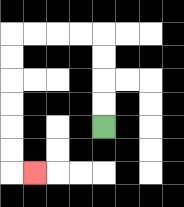{'start': '[4, 5]', 'end': '[1, 7]', 'path_directions': 'U,U,U,U,L,L,L,L,D,D,D,D,D,D,R', 'path_coordinates': '[[4, 5], [4, 4], [4, 3], [4, 2], [4, 1], [3, 1], [2, 1], [1, 1], [0, 1], [0, 2], [0, 3], [0, 4], [0, 5], [0, 6], [0, 7], [1, 7]]'}